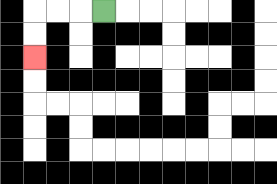{'start': '[4, 0]', 'end': '[1, 2]', 'path_directions': 'L,L,L,D,D', 'path_coordinates': '[[4, 0], [3, 0], [2, 0], [1, 0], [1, 1], [1, 2]]'}